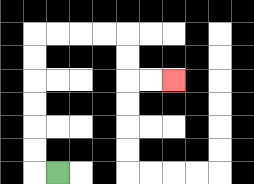{'start': '[2, 7]', 'end': '[7, 3]', 'path_directions': 'L,U,U,U,U,U,U,R,R,R,R,D,D,R,R', 'path_coordinates': '[[2, 7], [1, 7], [1, 6], [1, 5], [1, 4], [1, 3], [1, 2], [1, 1], [2, 1], [3, 1], [4, 1], [5, 1], [5, 2], [5, 3], [6, 3], [7, 3]]'}